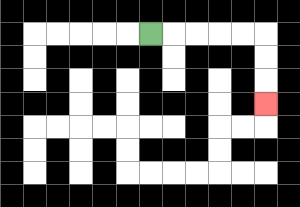{'start': '[6, 1]', 'end': '[11, 4]', 'path_directions': 'R,R,R,R,R,D,D,D', 'path_coordinates': '[[6, 1], [7, 1], [8, 1], [9, 1], [10, 1], [11, 1], [11, 2], [11, 3], [11, 4]]'}